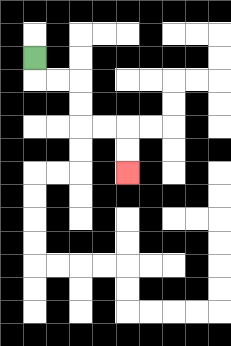{'start': '[1, 2]', 'end': '[5, 7]', 'path_directions': 'D,R,R,D,D,R,R,D,D', 'path_coordinates': '[[1, 2], [1, 3], [2, 3], [3, 3], [3, 4], [3, 5], [4, 5], [5, 5], [5, 6], [5, 7]]'}